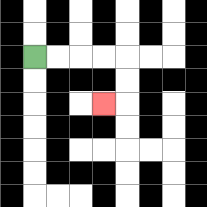{'start': '[1, 2]', 'end': '[4, 4]', 'path_directions': 'R,R,R,R,D,D,L', 'path_coordinates': '[[1, 2], [2, 2], [3, 2], [4, 2], [5, 2], [5, 3], [5, 4], [4, 4]]'}